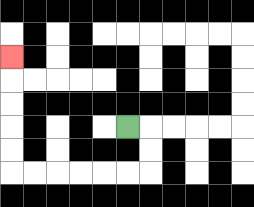{'start': '[5, 5]', 'end': '[0, 2]', 'path_directions': 'R,D,D,L,L,L,L,L,L,U,U,U,U,U', 'path_coordinates': '[[5, 5], [6, 5], [6, 6], [6, 7], [5, 7], [4, 7], [3, 7], [2, 7], [1, 7], [0, 7], [0, 6], [0, 5], [0, 4], [0, 3], [0, 2]]'}